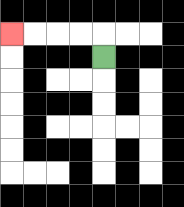{'start': '[4, 2]', 'end': '[0, 1]', 'path_directions': 'U,L,L,L,L', 'path_coordinates': '[[4, 2], [4, 1], [3, 1], [2, 1], [1, 1], [0, 1]]'}